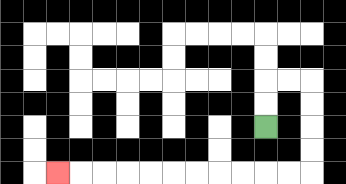{'start': '[11, 5]', 'end': '[2, 7]', 'path_directions': 'U,U,R,R,D,D,D,D,L,L,L,L,L,L,L,L,L,L,L', 'path_coordinates': '[[11, 5], [11, 4], [11, 3], [12, 3], [13, 3], [13, 4], [13, 5], [13, 6], [13, 7], [12, 7], [11, 7], [10, 7], [9, 7], [8, 7], [7, 7], [6, 7], [5, 7], [4, 7], [3, 7], [2, 7]]'}